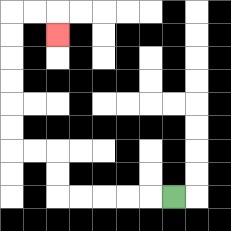{'start': '[7, 8]', 'end': '[2, 1]', 'path_directions': 'L,L,L,L,L,U,U,L,L,U,U,U,U,U,U,R,R,D', 'path_coordinates': '[[7, 8], [6, 8], [5, 8], [4, 8], [3, 8], [2, 8], [2, 7], [2, 6], [1, 6], [0, 6], [0, 5], [0, 4], [0, 3], [0, 2], [0, 1], [0, 0], [1, 0], [2, 0], [2, 1]]'}